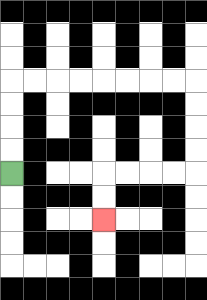{'start': '[0, 7]', 'end': '[4, 9]', 'path_directions': 'U,U,U,U,R,R,R,R,R,R,R,R,D,D,D,D,L,L,L,L,D,D', 'path_coordinates': '[[0, 7], [0, 6], [0, 5], [0, 4], [0, 3], [1, 3], [2, 3], [3, 3], [4, 3], [5, 3], [6, 3], [7, 3], [8, 3], [8, 4], [8, 5], [8, 6], [8, 7], [7, 7], [6, 7], [5, 7], [4, 7], [4, 8], [4, 9]]'}